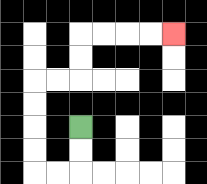{'start': '[3, 5]', 'end': '[7, 1]', 'path_directions': 'D,D,L,L,U,U,U,U,R,R,U,U,R,R,R,R', 'path_coordinates': '[[3, 5], [3, 6], [3, 7], [2, 7], [1, 7], [1, 6], [1, 5], [1, 4], [1, 3], [2, 3], [3, 3], [3, 2], [3, 1], [4, 1], [5, 1], [6, 1], [7, 1]]'}